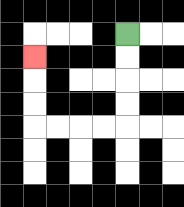{'start': '[5, 1]', 'end': '[1, 2]', 'path_directions': 'D,D,D,D,L,L,L,L,U,U,U', 'path_coordinates': '[[5, 1], [5, 2], [5, 3], [5, 4], [5, 5], [4, 5], [3, 5], [2, 5], [1, 5], [1, 4], [1, 3], [1, 2]]'}